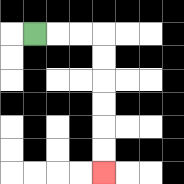{'start': '[1, 1]', 'end': '[4, 7]', 'path_directions': 'R,R,R,D,D,D,D,D,D', 'path_coordinates': '[[1, 1], [2, 1], [3, 1], [4, 1], [4, 2], [4, 3], [4, 4], [4, 5], [4, 6], [4, 7]]'}